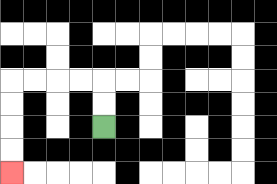{'start': '[4, 5]', 'end': '[0, 7]', 'path_directions': 'U,U,L,L,L,L,D,D,D,D', 'path_coordinates': '[[4, 5], [4, 4], [4, 3], [3, 3], [2, 3], [1, 3], [0, 3], [0, 4], [0, 5], [0, 6], [0, 7]]'}